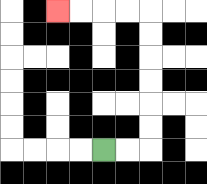{'start': '[4, 6]', 'end': '[2, 0]', 'path_directions': 'R,R,U,U,U,U,U,U,L,L,L,L', 'path_coordinates': '[[4, 6], [5, 6], [6, 6], [6, 5], [6, 4], [6, 3], [6, 2], [6, 1], [6, 0], [5, 0], [4, 0], [3, 0], [2, 0]]'}